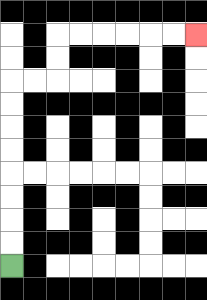{'start': '[0, 11]', 'end': '[8, 1]', 'path_directions': 'U,U,U,U,U,U,U,U,R,R,U,U,R,R,R,R,R,R', 'path_coordinates': '[[0, 11], [0, 10], [0, 9], [0, 8], [0, 7], [0, 6], [0, 5], [0, 4], [0, 3], [1, 3], [2, 3], [2, 2], [2, 1], [3, 1], [4, 1], [5, 1], [6, 1], [7, 1], [8, 1]]'}